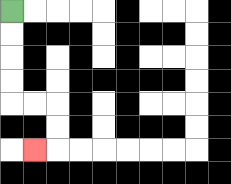{'start': '[0, 0]', 'end': '[1, 6]', 'path_directions': 'D,D,D,D,R,R,D,D,L', 'path_coordinates': '[[0, 0], [0, 1], [0, 2], [0, 3], [0, 4], [1, 4], [2, 4], [2, 5], [2, 6], [1, 6]]'}